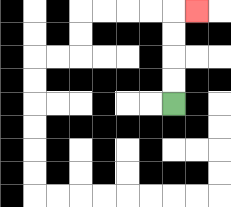{'start': '[7, 4]', 'end': '[8, 0]', 'path_directions': 'U,U,U,U,R', 'path_coordinates': '[[7, 4], [7, 3], [7, 2], [7, 1], [7, 0], [8, 0]]'}